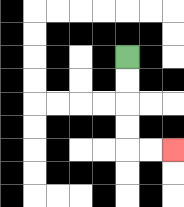{'start': '[5, 2]', 'end': '[7, 6]', 'path_directions': 'D,D,D,D,R,R', 'path_coordinates': '[[5, 2], [5, 3], [5, 4], [5, 5], [5, 6], [6, 6], [7, 6]]'}